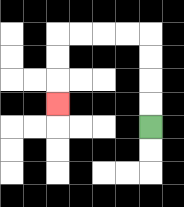{'start': '[6, 5]', 'end': '[2, 4]', 'path_directions': 'U,U,U,U,L,L,L,L,D,D,D', 'path_coordinates': '[[6, 5], [6, 4], [6, 3], [6, 2], [6, 1], [5, 1], [4, 1], [3, 1], [2, 1], [2, 2], [2, 3], [2, 4]]'}